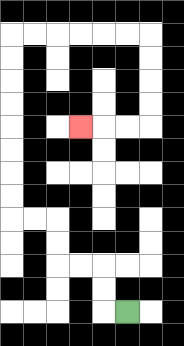{'start': '[5, 13]', 'end': '[3, 5]', 'path_directions': 'L,U,U,L,L,U,U,L,L,U,U,U,U,U,U,U,U,R,R,R,R,R,R,D,D,D,D,L,L,L', 'path_coordinates': '[[5, 13], [4, 13], [4, 12], [4, 11], [3, 11], [2, 11], [2, 10], [2, 9], [1, 9], [0, 9], [0, 8], [0, 7], [0, 6], [0, 5], [0, 4], [0, 3], [0, 2], [0, 1], [1, 1], [2, 1], [3, 1], [4, 1], [5, 1], [6, 1], [6, 2], [6, 3], [6, 4], [6, 5], [5, 5], [4, 5], [3, 5]]'}